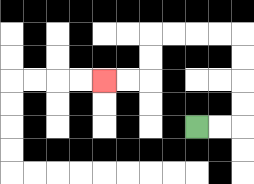{'start': '[8, 5]', 'end': '[4, 3]', 'path_directions': 'R,R,U,U,U,U,L,L,L,L,D,D,L,L', 'path_coordinates': '[[8, 5], [9, 5], [10, 5], [10, 4], [10, 3], [10, 2], [10, 1], [9, 1], [8, 1], [7, 1], [6, 1], [6, 2], [6, 3], [5, 3], [4, 3]]'}